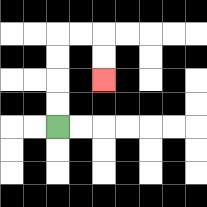{'start': '[2, 5]', 'end': '[4, 3]', 'path_directions': 'U,U,U,U,R,R,D,D', 'path_coordinates': '[[2, 5], [2, 4], [2, 3], [2, 2], [2, 1], [3, 1], [4, 1], [4, 2], [4, 3]]'}